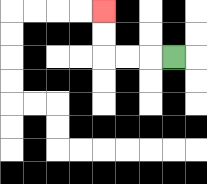{'start': '[7, 2]', 'end': '[4, 0]', 'path_directions': 'L,L,L,U,U', 'path_coordinates': '[[7, 2], [6, 2], [5, 2], [4, 2], [4, 1], [4, 0]]'}